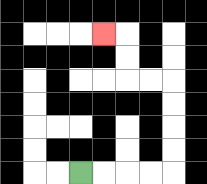{'start': '[3, 7]', 'end': '[4, 1]', 'path_directions': 'R,R,R,R,U,U,U,U,L,L,U,U,L', 'path_coordinates': '[[3, 7], [4, 7], [5, 7], [6, 7], [7, 7], [7, 6], [7, 5], [7, 4], [7, 3], [6, 3], [5, 3], [5, 2], [5, 1], [4, 1]]'}